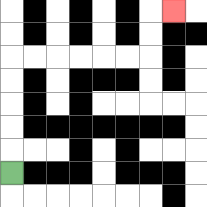{'start': '[0, 7]', 'end': '[7, 0]', 'path_directions': 'U,U,U,U,U,R,R,R,R,R,R,U,U,R', 'path_coordinates': '[[0, 7], [0, 6], [0, 5], [0, 4], [0, 3], [0, 2], [1, 2], [2, 2], [3, 2], [4, 2], [5, 2], [6, 2], [6, 1], [6, 0], [7, 0]]'}